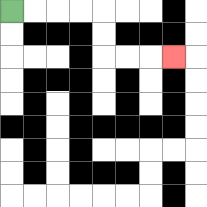{'start': '[0, 0]', 'end': '[7, 2]', 'path_directions': 'R,R,R,R,D,D,R,R,R', 'path_coordinates': '[[0, 0], [1, 0], [2, 0], [3, 0], [4, 0], [4, 1], [4, 2], [5, 2], [6, 2], [7, 2]]'}